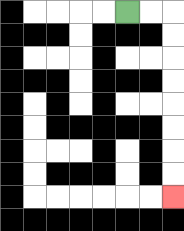{'start': '[5, 0]', 'end': '[7, 8]', 'path_directions': 'R,R,D,D,D,D,D,D,D,D', 'path_coordinates': '[[5, 0], [6, 0], [7, 0], [7, 1], [7, 2], [7, 3], [7, 4], [7, 5], [7, 6], [7, 7], [7, 8]]'}